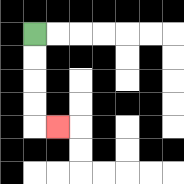{'start': '[1, 1]', 'end': '[2, 5]', 'path_directions': 'D,D,D,D,R', 'path_coordinates': '[[1, 1], [1, 2], [1, 3], [1, 4], [1, 5], [2, 5]]'}